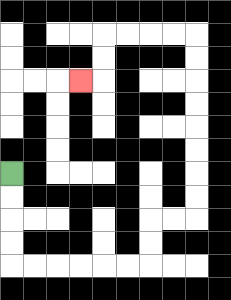{'start': '[0, 7]', 'end': '[3, 3]', 'path_directions': 'D,D,D,D,R,R,R,R,R,R,U,U,R,R,U,U,U,U,U,U,U,U,L,L,L,L,D,D,L', 'path_coordinates': '[[0, 7], [0, 8], [0, 9], [0, 10], [0, 11], [1, 11], [2, 11], [3, 11], [4, 11], [5, 11], [6, 11], [6, 10], [6, 9], [7, 9], [8, 9], [8, 8], [8, 7], [8, 6], [8, 5], [8, 4], [8, 3], [8, 2], [8, 1], [7, 1], [6, 1], [5, 1], [4, 1], [4, 2], [4, 3], [3, 3]]'}